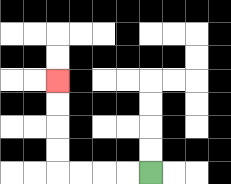{'start': '[6, 7]', 'end': '[2, 3]', 'path_directions': 'L,L,L,L,U,U,U,U', 'path_coordinates': '[[6, 7], [5, 7], [4, 7], [3, 7], [2, 7], [2, 6], [2, 5], [2, 4], [2, 3]]'}